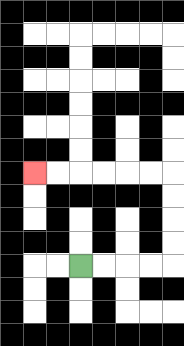{'start': '[3, 11]', 'end': '[1, 7]', 'path_directions': 'R,R,R,R,U,U,U,U,L,L,L,L,L,L', 'path_coordinates': '[[3, 11], [4, 11], [5, 11], [6, 11], [7, 11], [7, 10], [7, 9], [7, 8], [7, 7], [6, 7], [5, 7], [4, 7], [3, 7], [2, 7], [1, 7]]'}